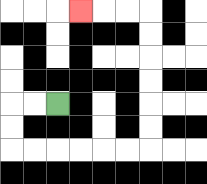{'start': '[2, 4]', 'end': '[3, 0]', 'path_directions': 'L,L,D,D,R,R,R,R,R,R,U,U,U,U,U,U,L,L,L', 'path_coordinates': '[[2, 4], [1, 4], [0, 4], [0, 5], [0, 6], [1, 6], [2, 6], [3, 6], [4, 6], [5, 6], [6, 6], [6, 5], [6, 4], [6, 3], [6, 2], [6, 1], [6, 0], [5, 0], [4, 0], [3, 0]]'}